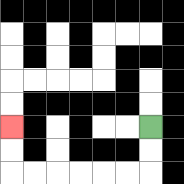{'start': '[6, 5]', 'end': '[0, 5]', 'path_directions': 'D,D,L,L,L,L,L,L,U,U', 'path_coordinates': '[[6, 5], [6, 6], [6, 7], [5, 7], [4, 7], [3, 7], [2, 7], [1, 7], [0, 7], [0, 6], [0, 5]]'}